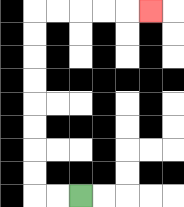{'start': '[3, 8]', 'end': '[6, 0]', 'path_directions': 'L,L,U,U,U,U,U,U,U,U,R,R,R,R,R', 'path_coordinates': '[[3, 8], [2, 8], [1, 8], [1, 7], [1, 6], [1, 5], [1, 4], [1, 3], [1, 2], [1, 1], [1, 0], [2, 0], [3, 0], [4, 0], [5, 0], [6, 0]]'}